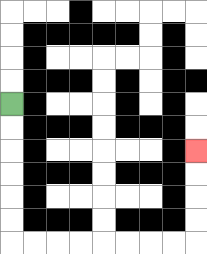{'start': '[0, 4]', 'end': '[8, 6]', 'path_directions': 'D,D,D,D,D,D,R,R,R,R,R,R,R,R,U,U,U,U', 'path_coordinates': '[[0, 4], [0, 5], [0, 6], [0, 7], [0, 8], [0, 9], [0, 10], [1, 10], [2, 10], [3, 10], [4, 10], [5, 10], [6, 10], [7, 10], [8, 10], [8, 9], [8, 8], [8, 7], [8, 6]]'}